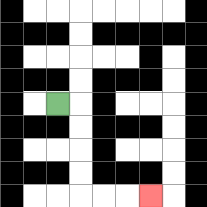{'start': '[2, 4]', 'end': '[6, 8]', 'path_directions': 'R,D,D,D,D,R,R,R', 'path_coordinates': '[[2, 4], [3, 4], [3, 5], [3, 6], [3, 7], [3, 8], [4, 8], [5, 8], [6, 8]]'}